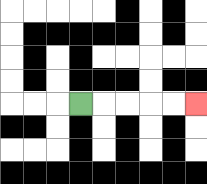{'start': '[3, 4]', 'end': '[8, 4]', 'path_directions': 'R,R,R,R,R', 'path_coordinates': '[[3, 4], [4, 4], [5, 4], [6, 4], [7, 4], [8, 4]]'}